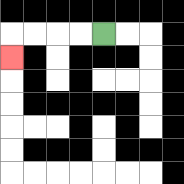{'start': '[4, 1]', 'end': '[0, 2]', 'path_directions': 'L,L,L,L,D', 'path_coordinates': '[[4, 1], [3, 1], [2, 1], [1, 1], [0, 1], [0, 2]]'}